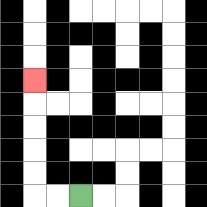{'start': '[3, 8]', 'end': '[1, 3]', 'path_directions': 'L,L,U,U,U,U,U', 'path_coordinates': '[[3, 8], [2, 8], [1, 8], [1, 7], [1, 6], [1, 5], [1, 4], [1, 3]]'}